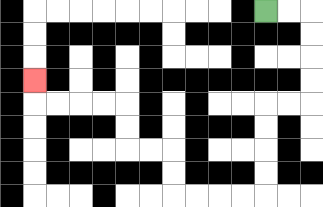{'start': '[11, 0]', 'end': '[1, 3]', 'path_directions': 'R,R,D,D,D,D,L,L,D,D,D,D,L,L,L,L,U,U,L,L,U,U,L,L,L,L,U', 'path_coordinates': '[[11, 0], [12, 0], [13, 0], [13, 1], [13, 2], [13, 3], [13, 4], [12, 4], [11, 4], [11, 5], [11, 6], [11, 7], [11, 8], [10, 8], [9, 8], [8, 8], [7, 8], [7, 7], [7, 6], [6, 6], [5, 6], [5, 5], [5, 4], [4, 4], [3, 4], [2, 4], [1, 4], [1, 3]]'}